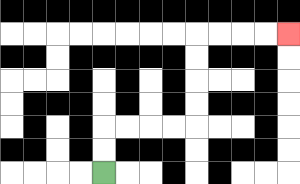{'start': '[4, 7]', 'end': '[12, 1]', 'path_directions': 'U,U,R,R,R,R,U,U,U,U,R,R,R,R', 'path_coordinates': '[[4, 7], [4, 6], [4, 5], [5, 5], [6, 5], [7, 5], [8, 5], [8, 4], [8, 3], [8, 2], [8, 1], [9, 1], [10, 1], [11, 1], [12, 1]]'}